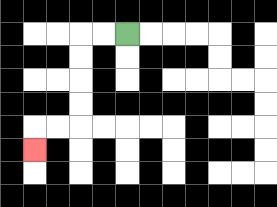{'start': '[5, 1]', 'end': '[1, 6]', 'path_directions': 'L,L,D,D,D,D,L,L,D', 'path_coordinates': '[[5, 1], [4, 1], [3, 1], [3, 2], [3, 3], [3, 4], [3, 5], [2, 5], [1, 5], [1, 6]]'}